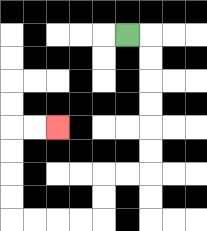{'start': '[5, 1]', 'end': '[2, 5]', 'path_directions': 'R,D,D,D,D,D,D,L,L,D,D,L,L,L,L,U,U,U,U,R,R', 'path_coordinates': '[[5, 1], [6, 1], [6, 2], [6, 3], [6, 4], [6, 5], [6, 6], [6, 7], [5, 7], [4, 7], [4, 8], [4, 9], [3, 9], [2, 9], [1, 9], [0, 9], [0, 8], [0, 7], [0, 6], [0, 5], [1, 5], [2, 5]]'}